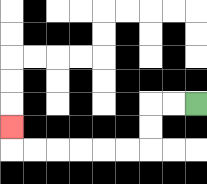{'start': '[8, 4]', 'end': '[0, 5]', 'path_directions': 'L,L,D,D,L,L,L,L,L,L,U', 'path_coordinates': '[[8, 4], [7, 4], [6, 4], [6, 5], [6, 6], [5, 6], [4, 6], [3, 6], [2, 6], [1, 6], [0, 6], [0, 5]]'}